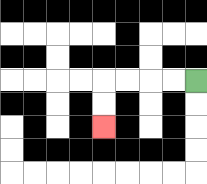{'start': '[8, 3]', 'end': '[4, 5]', 'path_directions': 'L,L,L,L,D,D', 'path_coordinates': '[[8, 3], [7, 3], [6, 3], [5, 3], [4, 3], [4, 4], [4, 5]]'}